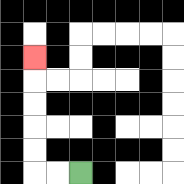{'start': '[3, 7]', 'end': '[1, 2]', 'path_directions': 'L,L,U,U,U,U,U', 'path_coordinates': '[[3, 7], [2, 7], [1, 7], [1, 6], [1, 5], [1, 4], [1, 3], [1, 2]]'}